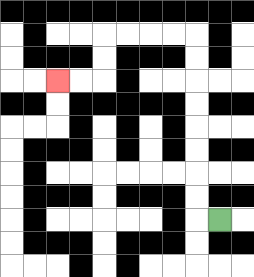{'start': '[9, 9]', 'end': '[2, 3]', 'path_directions': 'L,U,U,U,U,U,U,U,U,L,L,L,L,D,D,L,L', 'path_coordinates': '[[9, 9], [8, 9], [8, 8], [8, 7], [8, 6], [8, 5], [8, 4], [8, 3], [8, 2], [8, 1], [7, 1], [6, 1], [5, 1], [4, 1], [4, 2], [4, 3], [3, 3], [2, 3]]'}